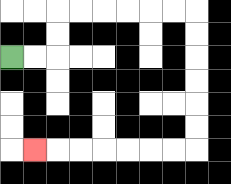{'start': '[0, 2]', 'end': '[1, 6]', 'path_directions': 'R,R,U,U,R,R,R,R,R,R,D,D,D,D,D,D,L,L,L,L,L,L,L', 'path_coordinates': '[[0, 2], [1, 2], [2, 2], [2, 1], [2, 0], [3, 0], [4, 0], [5, 0], [6, 0], [7, 0], [8, 0], [8, 1], [8, 2], [8, 3], [8, 4], [8, 5], [8, 6], [7, 6], [6, 6], [5, 6], [4, 6], [3, 6], [2, 6], [1, 6]]'}